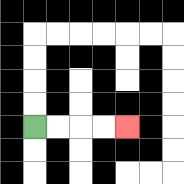{'start': '[1, 5]', 'end': '[5, 5]', 'path_directions': 'R,R,R,R', 'path_coordinates': '[[1, 5], [2, 5], [3, 5], [4, 5], [5, 5]]'}